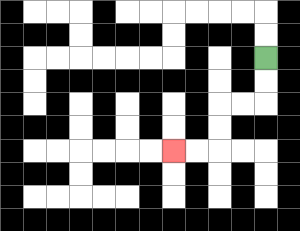{'start': '[11, 2]', 'end': '[7, 6]', 'path_directions': 'D,D,L,L,D,D,L,L', 'path_coordinates': '[[11, 2], [11, 3], [11, 4], [10, 4], [9, 4], [9, 5], [9, 6], [8, 6], [7, 6]]'}